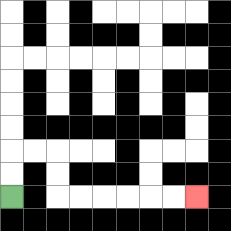{'start': '[0, 8]', 'end': '[8, 8]', 'path_directions': 'U,U,R,R,D,D,R,R,R,R,R,R', 'path_coordinates': '[[0, 8], [0, 7], [0, 6], [1, 6], [2, 6], [2, 7], [2, 8], [3, 8], [4, 8], [5, 8], [6, 8], [7, 8], [8, 8]]'}